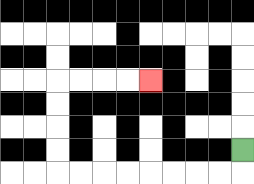{'start': '[10, 6]', 'end': '[6, 3]', 'path_directions': 'D,L,L,L,L,L,L,L,L,U,U,U,U,R,R,R,R', 'path_coordinates': '[[10, 6], [10, 7], [9, 7], [8, 7], [7, 7], [6, 7], [5, 7], [4, 7], [3, 7], [2, 7], [2, 6], [2, 5], [2, 4], [2, 3], [3, 3], [4, 3], [5, 3], [6, 3]]'}